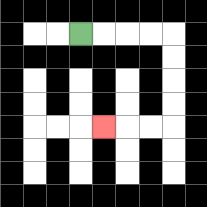{'start': '[3, 1]', 'end': '[4, 5]', 'path_directions': 'R,R,R,R,D,D,D,D,L,L,L', 'path_coordinates': '[[3, 1], [4, 1], [5, 1], [6, 1], [7, 1], [7, 2], [7, 3], [7, 4], [7, 5], [6, 5], [5, 5], [4, 5]]'}